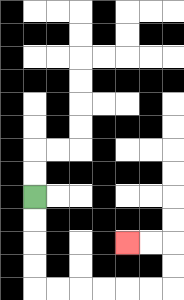{'start': '[1, 8]', 'end': '[5, 10]', 'path_directions': 'D,D,D,D,R,R,R,R,R,R,U,U,L,L', 'path_coordinates': '[[1, 8], [1, 9], [1, 10], [1, 11], [1, 12], [2, 12], [3, 12], [4, 12], [5, 12], [6, 12], [7, 12], [7, 11], [7, 10], [6, 10], [5, 10]]'}